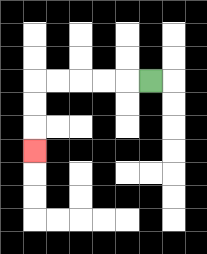{'start': '[6, 3]', 'end': '[1, 6]', 'path_directions': 'L,L,L,L,L,D,D,D', 'path_coordinates': '[[6, 3], [5, 3], [4, 3], [3, 3], [2, 3], [1, 3], [1, 4], [1, 5], [1, 6]]'}